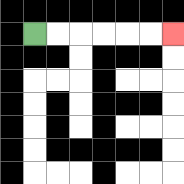{'start': '[1, 1]', 'end': '[7, 1]', 'path_directions': 'R,R,R,R,R,R', 'path_coordinates': '[[1, 1], [2, 1], [3, 1], [4, 1], [5, 1], [6, 1], [7, 1]]'}